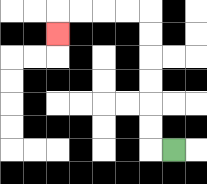{'start': '[7, 6]', 'end': '[2, 1]', 'path_directions': 'L,U,U,U,U,U,U,L,L,L,L,D', 'path_coordinates': '[[7, 6], [6, 6], [6, 5], [6, 4], [6, 3], [6, 2], [6, 1], [6, 0], [5, 0], [4, 0], [3, 0], [2, 0], [2, 1]]'}